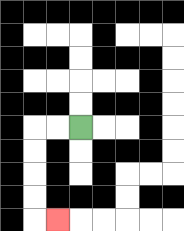{'start': '[3, 5]', 'end': '[2, 9]', 'path_directions': 'L,L,D,D,D,D,R', 'path_coordinates': '[[3, 5], [2, 5], [1, 5], [1, 6], [1, 7], [1, 8], [1, 9], [2, 9]]'}